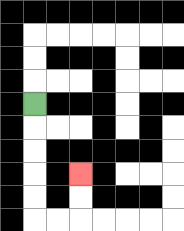{'start': '[1, 4]', 'end': '[3, 7]', 'path_directions': 'D,D,D,D,D,R,R,U,U', 'path_coordinates': '[[1, 4], [1, 5], [1, 6], [1, 7], [1, 8], [1, 9], [2, 9], [3, 9], [3, 8], [3, 7]]'}